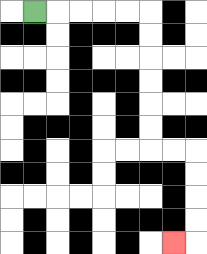{'start': '[1, 0]', 'end': '[7, 10]', 'path_directions': 'R,R,R,R,R,D,D,D,D,D,D,R,R,D,D,D,D,L', 'path_coordinates': '[[1, 0], [2, 0], [3, 0], [4, 0], [5, 0], [6, 0], [6, 1], [6, 2], [6, 3], [6, 4], [6, 5], [6, 6], [7, 6], [8, 6], [8, 7], [8, 8], [8, 9], [8, 10], [7, 10]]'}